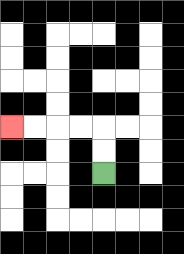{'start': '[4, 7]', 'end': '[0, 5]', 'path_directions': 'U,U,L,L,L,L', 'path_coordinates': '[[4, 7], [4, 6], [4, 5], [3, 5], [2, 5], [1, 5], [0, 5]]'}